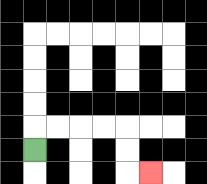{'start': '[1, 6]', 'end': '[6, 7]', 'path_directions': 'U,R,R,R,R,D,D,R', 'path_coordinates': '[[1, 6], [1, 5], [2, 5], [3, 5], [4, 5], [5, 5], [5, 6], [5, 7], [6, 7]]'}